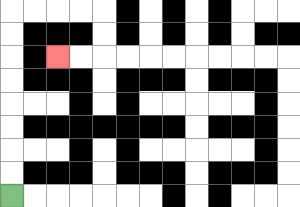{'start': '[0, 8]', 'end': '[2, 2]', 'path_directions': 'U,U,U,U,U,U,U,U,R,R,R,R,D,D,L,L', 'path_coordinates': '[[0, 8], [0, 7], [0, 6], [0, 5], [0, 4], [0, 3], [0, 2], [0, 1], [0, 0], [1, 0], [2, 0], [3, 0], [4, 0], [4, 1], [4, 2], [3, 2], [2, 2]]'}